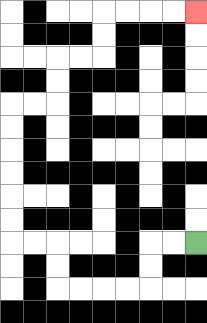{'start': '[8, 10]', 'end': '[8, 0]', 'path_directions': 'L,L,D,D,L,L,L,L,U,U,L,L,U,U,U,U,U,U,R,R,U,U,R,R,U,U,R,R,R,R', 'path_coordinates': '[[8, 10], [7, 10], [6, 10], [6, 11], [6, 12], [5, 12], [4, 12], [3, 12], [2, 12], [2, 11], [2, 10], [1, 10], [0, 10], [0, 9], [0, 8], [0, 7], [0, 6], [0, 5], [0, 4], [1, 4], [2, 4], [2, 3], [2, 2], [3, 2], [4, 2], [4, 1], [4, 0], [5, 0], [6, 0], [7, 0], [8, 0]]'}